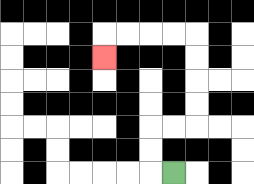{'start': '[7, 7]', 'end': '[4, 2]', 'path_directions': 'L,U,U,R,R,U,U,U,U,L,L,L,L,D', 'path_coordinates': '[[7, 7], [6, 7], [6, 6], [6, 5], [7, 5], [8, 5], [8, 4], [8, 3], [8, 2], [8, 1], [7, 1], [6, 1], [5, 1], [4, 1], [4, 2]]'}